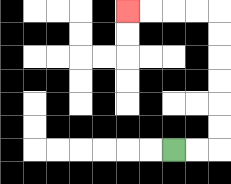{'start': '[7, 6]', 'end': '[5, 0]', 'path_directions': 'R,R,U,U,U,U,U,U,L,L,L,L', 'path_coordinates': '[[7, 6], [8, 6], [9, 6], [9, 5], [9, 4], [9, 3], [9, 2], [9, 1], [9, 0], [8, 0], [7, 0], [6, 0], [5, 0]]'}